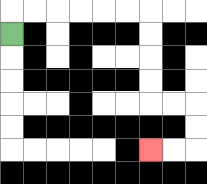{'start': '[0, 1]', 'end': '[6, 6]', 'path_directions': 'U,R,R,R,R,R,R,D,D,D,D,R,R,D,D,L,L', 'path_coordinates': '[[0, 1], [0, 0], [1, 0], [2, 0], [3, 0], [4, 0], [5, 0], [6, 0], [6, 1], [6, 2], [6, 3], [6, 4], [7, 4], [8, 4], [8, 5], [8, 6], [7, 6], [6, 6]]'}